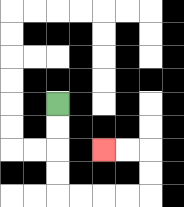{'start': '[2, 4]', 'end': '[4, 6]', 'path_directions': 'D,D,D,D,R,R,R,R,U,U,L,L', 'path_coordinates': '[[2, 4], [2, 5], [2, 6], [2, 7], [2, 8], [3, 8], [4, 8], [5, 8], [6, 8], [6, 7], [6, 6], [5, 6], [4, 6]]'}